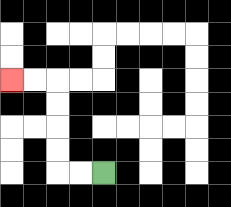{'start': '[4, 7]', 'end': '[0, 3]', 'path_directions': 'L,L,U,U,U,U,L,L', 'path_coordinates': '[[4, 7], [3, 7], [2, 7], [2, 6], [2, 5], [2, 4], [2, 3], [1, 3], [0, 3]]'}